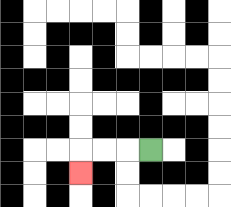{'start': '[6, 6]', 'end': '[3, 7]', 'path_directions': 'L,L,L,D', 'path_coordinates': '[[6, 6], [5, 6], [4, 6], [3, 6], [3, 7]]'}